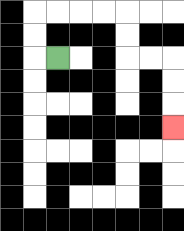{'start': '[2, 2]', 'end': '[7, 5]', 'path_directions': 'L,U,U,R,R,R,R,D,D,R,R,D,D,D', 'path_coordinates': '[[2, 2], [1, 2], [1, 1], [1, 0], [2, 0], [3, 0], [4, 0], [5, 0], [5, 1], [5, 2], [6, 2], [7, 2], [7, 3], [7, 4], [7, 5]]'}